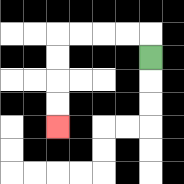{'start': '[6, 2]', 'end': '[2, 5]', 'path_directions': 'U,L,L,L,L,D,D,D,D', 'path_coordinates': '[[6, 2], [6, 1], [5, 1], [4, 1], [3, 1], [2, 1], [2, 2], [2, 3], [2, 4], [2, 5]]'}